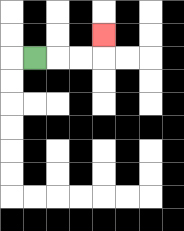{'start': '[1, 2]', 'end': '[4, 1]', 'path_directions': 'R,R,R,U', 'path_coordinates': '[[1, 2], [2, 2], [3, 2], [4, 2], [4, 1]]'}